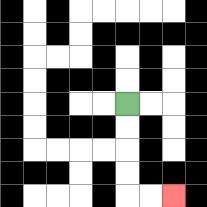{'start': '[5, 4]', 'end': '[7, 8]', 'path_directions': 'D,D,D,D,R,R', 'path_coordinates': '[[5, 4], [5, 5], [5, 6], [5, 7], [5, 8], [6, 8], [7, 8]]'}